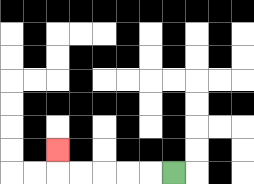{'start': '[7, 7]', 'end': '[2, 6]', 'path_directions': 'L,L,L,L,L,U', 'path_coordinates': '[[7, 7], [6, 7], [5, 7], [4, 7], [3, 7], [2, 7], [2, 6]]'}